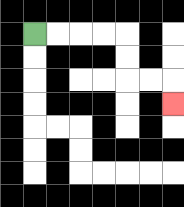{'start': '[1, 1]', 'end': '[7, 4]', 'path_directions': 'R,R,R,R,D,D,R,R,D', 'path_coordinates': '[[1, 1], [2, 1], [3, 1], [4, 1], [5, 1], [5, 2], [5, 3], [6, 3], [7, 3], [7, 4]]'}